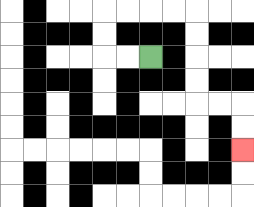{'start': '[6, 2]', 'end': '[10, 6]', 'path_directions': 'L,L,U,U,R,R,R,R,D,D,D,D,R,R,D,D', 'path_coordinates': '[[6, 2], [5, 2], [4, 2], [4, 1], [4, 0], [5, 0], [6, 0], [7, 0], [8, 0], [8, 1], [8, 2], [8, 3], [8, 4], [9, 4], [10, 4], [10, 5], [10, 6]]'}